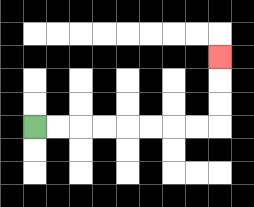{'start': '[1, 5]', 'end': '[9, 2]', 'path_directions': 'R,R,R,R,R,R,R,R,U,U,U', 'path_coordinates': '[[1, 5], [2, 5], [3, 5], [4, 5], [5, 5], [6, 5], [7, 5], [8, 5], [9, 5], [9, 4], [9, 3], [9, 2]]'}